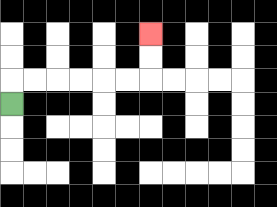{'start': '[0, 4]', 'end': '[6, 1]', 'path_directions': 'U,R,R,R,R,R,R,U,U', 'path_coordinates': '[[0, 4], [0, 3], [1, 3], [2, 3], [3, 3], [4, 3], [5, 3], [6, 3], [6, 2], [6, 1]]'}